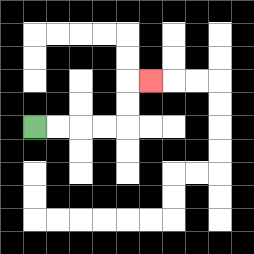{'start': '[1, 5]', 'end': '[6, 3]', 'path_directions': 'R,R,R,R,U,U,R', 'path_coordinates': '[[1, 5], [2, 5], [3, 5], [4, 5], [5, 5], [5, 4], [5, 3], [6, 3]]'}